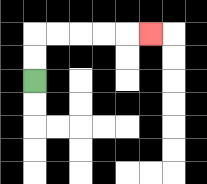{'start': '[1, 3]', 'end': '[6, 1]', 'path_directions': 'U,U,R,R,R,R,R', 'path_coordinates': '[[1, 3], [1, 2], [1, 1], [2, 1], [3, 1], [4, 1], [5, 1], [6, 1]]'}